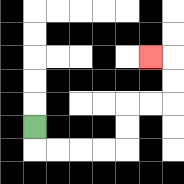{'start': '[1, 5]', 'end': '[6, 2]', 'path_directions': 'D,R,R,R,R,U,U,R,R,U,U,L', 'path_coordinates': '[[1, 5], [1, 6], [2, 6], [3, 6], [4, 6], [5, 6], [5, 5], [5, 4], [6, 4], [7, 4], [7, 3], [7, 2], [6, 2]]'}